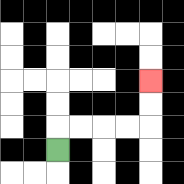{'start': '[2, 6]', 'end': '[6, 3]', 'path_directions': 'U,R,R,R,R,U,U', 'path_coordinates': '[[2, 6], [2, 5], [3, 5], [4, 5], [5, 5], [6, 5], [6, 4], [6, 3]]'}